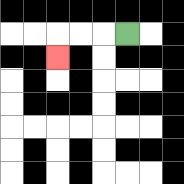{'start': '[5, 1]', 'end': '[2, 2]', 'path_directions': 'L,L,L,D', 'path_coordinates': '[[5, 1], [4, 1], [3, 1], [2, 1], [2, 2]]'}